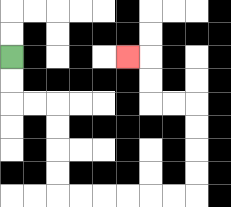{'start': '[0, 2]', 'end': '[5, 2]', 'path_directions': 'D,D,R,R,D,D,D,D,R,R,R,R,R,R,U,U,U,U,L,L,U,U,L', 'path_coordinates': '[[0, 2], [0, 3], [0, 4], [1, 4], [2, 4], [2, 5], [2, 6], [2, 7], [2, 8], [3, 8], [4, 8], [5, 8], [6, 8], [7, 8], [8, 8], [8, 7], [8, 6], [8, 5], [8, 4], [7, 4], [6, 4], [6, 3], [6, 2], [5, 2]]'}